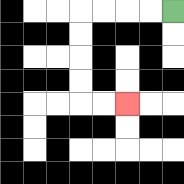{'start': '[7, 0]', 'end': '[5, 4]', 'path_directions': 'L,L,L,L,D,D,D,D,R,R', 'path_coordinates': '[[7, 0], [6, 0], [5, 0], [4, 0], [3, 0], [3, 1], [3, 2], [3, 3], [3, 4], [4, 4], [5, 4]]'}